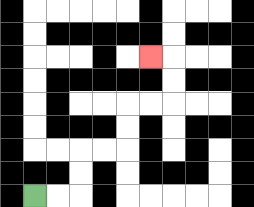{'start': '[1, 8]', 'end': '[6, 2]', 'path_directions': 'R,R,U,U,R,R,U,U,R,R,U,U,L', 'path_coordinates': '[[1, 8], [2, 8], [3, 8], [3, 7], [3, 6], [4, 6], [5, 6], [5, 5], [5, 4], [6, 4], [7, 4], [7, 3], [7, 2], [6, 2]]'}